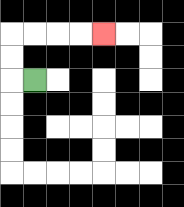{'start': '[1, 3]', 'end': '[4, 1]', 'path_directions': 'L,U,U,R,R,R,R', 'path_coordinates': '[[1, 3], [0, 3], [0, 2], [0, 1], [1, 1], [2, 1], [3, 1], [4, 1]]'}